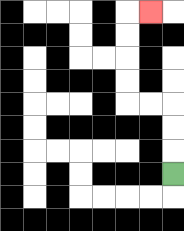{'start': '[7, 7]', 'end': '[6, 0]', 'path_directions': 'U,U,U,L,L,U,U,U,U,R', 'path_coordinates': '[[7, 7], [7, 6], [7, 5], [7, 4], [6, 4], [5, 4], [5, 3], [5, 2], [5, 1], [5, 0], [6, 0]]'}